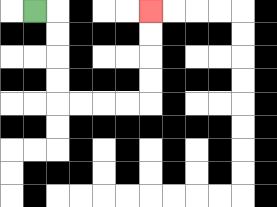{'start': '[1, 0]', 'end': '[6, 0]', 'path_directions': 'R,D,D,D,D,R,R,R,R,U,U,U,U', 'path_coordinates': '[[1, 0], [2, 0], [2, 1], [2, 2], [2, 3], [2, 4], [3, 4], [4, 4], [5, 4], [6, 4], [6, 3], [6, 2], [6, 1], [6, 0]]'}